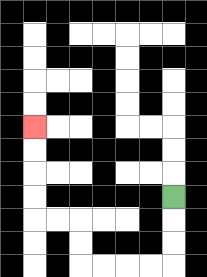{'start': '[7, 8]', 'end': '[1, 5]', 'path_directions': 'D,D,D,L,L,L,L,U,U,L,L,U,U,U,U', 'path_coordinates': '[[7, 8], [7, 9], [7, 10], [7, 11], [6, 11], [5, 11], [4, 11], [3, 11], [3, 10], [3, 9], [2, 9], [1, 9], [1, 8], [1, 7], [1, 6], [1, 5]]'}